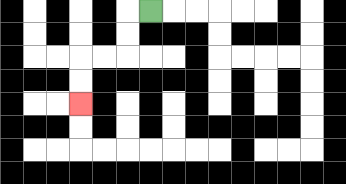{'start': '[6, 0]', 'end': '[3, 4]', 'path_directions': 'L,D,D,L,L,D,D', 'path_coordinates': '[[6, 0], [5, 0], [5, 1], [5, 2], [4, 2], [3, 2], [3, 3], [3, 4]]'}